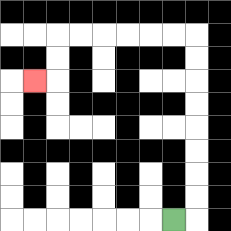{'start': '[7, 9]', 'end': '[1, 3]', 'path_directions': 'R,U,U,U,U,U,U,U,U,L,L,L,L,L,L,D,D,L', 'path_coordinates': '[[7, 9], [8, 9], [8, 8], [8, 7], [8, 6], [8, 5], [8, 4], [8, 3], [8, 2], [8, 1], [7, 1], [6, 1], [5, 1], [4, 1], [3, 1], [2, 1], [2, 2], [2, 3], [1, 3]]'}